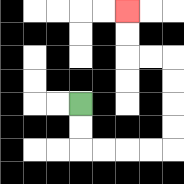{'start': '[3, 4]', 'end': '[5, 0]', 'path_directions': 'D,D,R,R,R,R,U,U,U,U,L,L,U,U', 'path_coordinates': '[[3, 4], [3, 5], [3, 6], [4, 6], [5, 6], [6, 6], [7, 6], [7, 5], [7, 4], [7, 3], [7, 2], [6, 2], [5, 2], [5, 1], [5, 0]]'}